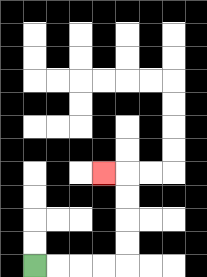{'start': '[1, 11]', 'end': '[4, 7]', 'path_directions': 'R,R,R,R,U,U,U,U,L', 'path_coordinates': '[[1, 11], [2, 11], [3, 11], [4, 11], [5, 11], [5, 10], [5, 9], [5, 8], [5, 7], [4, 7]]'}